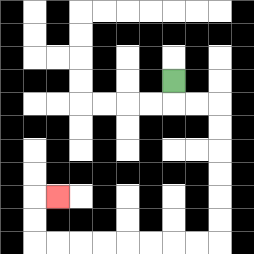{'start': '[7, 3]', 'end': '[2, 8]', 'path_directions': 'D,R,R,D,D,D,D,D,D,L,L,L,L,L,L,L,L,U,U,R', 'path_coordinates': '[[7, 3], [7, 4], [8, 4], [9, 4], [9, 5], [9, 6], [9, 7], [9, 8], [9, 9], [9, 10], [8, 10], [7, 10], [6, 10], [5, 10], [4, 10], [3, 10], [2, 10], [1, 10], [1, 9], [1, 8], [2, 8]]'}